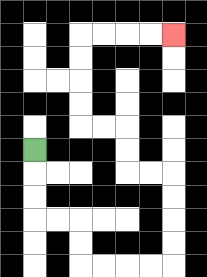{'start': '[1, 6]', 'end': '[7, 1]', 'path_directions': 'D,D,D,R,R,D,D,R,R,R,R,U,U,U,U,L,L,U,U,L,L,U,U,U,U,R,R,R,R', 'path_coordinates': '[[1, 6], [1, 7], [1, 8], [1, 9], [2, 9], [3, 9], [3, 10], [3, 11], [4, 11], [5, 11], [6, 11], [7, 11], [7, 10], [7, 9], [7, 8], [7, 7], [6, 7], [5, 7], [5, 6], [5, 5], [4, 5], [3, 5], [3, 4], [3, 3], [3, 2], [3, 1], [4, 1], [5, 1], [6, 1], [7, 1]]'}